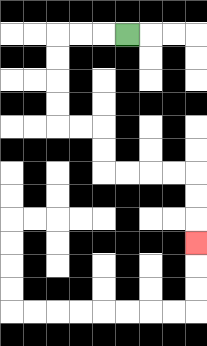{'start': '[5, 1]', 'end': '[8, 10]', 'path_directions': 'L,L,L,D,D,D,D,R,R,D,D,R,R,R,R,D,D,D', 'path_coordinates': '[[5, 1], [4, 1], [3, 1], [2, 1], [2, 2], [2, 3], [2, 4], [2, 5], [3, 5], [4, 5], [4, 6], [4, 7], [5, 7], [6, 7], [7, 7], [8, 7], [8, 8], [8, 9], [8, 10]]'}